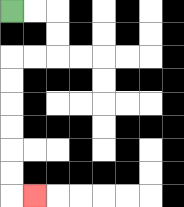{'start': '[0, 0]', 'end': '[1, 8]', 'path_directions': 'R,R,D,D,L,L,D,D,D,D,D,D,R', 'path_coordinates': '[[0, 0], [1, 0], [2, 0], [2, 1], [2, 2], [1, 2], [0, 2], [0, 3], [0, 4], [0, 5], [0, 6], [0, 7], [0, 8], [1, 8]]'}